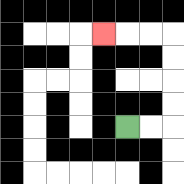{'start': '[5, 5]', 'end': '[4, 1]', 'path_directions': 'R,R,U,U,U,U,L,L,L', 'path_coordinates': '[[5, 5], [6, 5], [7, 5], [7, 4], [7, 3], [7, 2], [7, 1], [6, 1], [5, 1], [4, 1]]'}